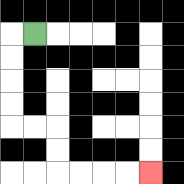{'start': '[1, 1]', 'end': '[6, 7]', 'path_directions': 'L,D,D,D,D,R,R,D,D,R,R,R,R', 'path_coordinates': '[[1, 1], [0, 1], [0, 2], [0, 3], [0, 4], [0, 5], [1, 5], [2, 5], [2, 6], [2, 7], [3, 7], [4, 7], [5, 7], [6, 7]]'}